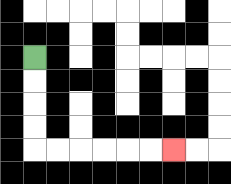{'start': '[1, 2]', 'end': '[7, 6]', 'path_directions': 'D,D,D,D,R,R,R,R,R,R', 'path_coordinates': '[[1, 2], [1, 3], [1, 4], [1, 5], [1, 6], [2, 6], [3, 6], [4, 6], [5, 6], [6, 6], [7, 6]]'}